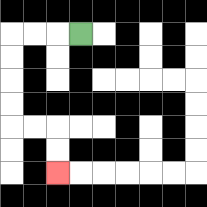{'start': '[3, 1]', 'end': '[2, 7]', 'path_directions': 'L,L,L,D,D,D,D,R,R,D,D', 'path_coordinates': '[[3, 1], [2, 1], [1, 1], [0, 1], [0, 2], [0, 3], [0, 4], [0, 5], [1, 5], [2, 5], [2, 6], [2, 7]]'}